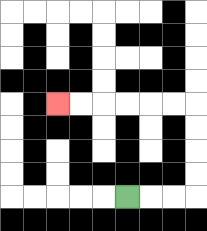{'start': '[5, 8]', 'end': '[2, 4]', 'path_directions': 'R,R,R,U,U,U,U,L,L,L,L,L,L', 'path_coordinates': '[[5, 8], [6, 8], [7, 8], [8, 8], [8, 7], [8, 6], [8, 5], [8, 4], [7, 4], [6, 4], [5, 4], [4, 4], [3, 4], [2, 4]]'}